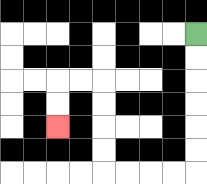{'start': '[8, 1]', 'end': '[2, 5]', 'path_directions': 'D,D,D,D,D,D,L,L,L,L,U,U,U,U,L,L,D,D', 'path_coordinates': '[[8, 1], [8, 2], [8, 3], [8, 4], [8, 5], [8, 6], [8, 7], [7, 7], [6, 7], [5, 7], [4, 7], [4, 6], [4, 5], [4, 4], [4, 3], [3, 3], [2, 3], [2, 4], [2, 5]]'}